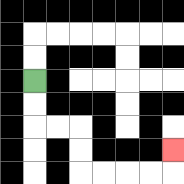{'start': '[1, 3]', 'end': '[7, 6]', 'path_directions': 'D,D,R,R,D,D,R,R,R,R,U', 'path_coordinates': '[[1, 3], [1, 4], [1, 5], [2, 5], [3, 5], [3, 6], [3, 7], [4, 7], [5, 7], [6, 7], [7, 7], [7, 6]]'}